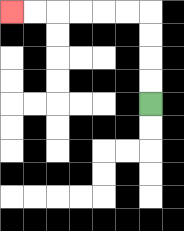{'start': '[6, 4]', 'end': '[0, 0]', 'path_directions': 'U,U,U,U,L,L,L,L,L,L', 'path_coordinates': '[[6, 4], [6, 3], [6, 2], [6, 1], [6, 0], [5, 0], [4, 0], [3, 0], [2, 0], [1, 0], [0, 0]]'}